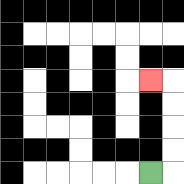{'start': '[6, 7]', 'end': '[6, 3]', 'path_directions': 'R,U,U,U,U,L', 'path_coordinates': '[[6, 7], [7, 7], [7, 6], [7, 5], [7, 4], [7, 3], [6, 3]]'}